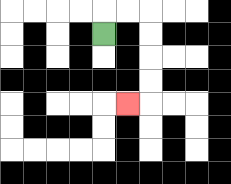{'start': '[4, 1]', 'end': '[5, 4]', 'path_directions': 'U,R,R,D,D,D,D,L', 'path_coordinates': '[[4, 1], [4, 0], [5, 0], [6, 0], [6, 1], [6, 2], [6, 3], [6, 4], [5, 4]]'}